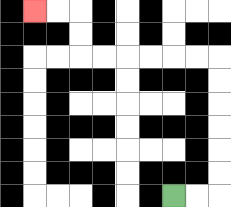{'start': '[7, 8]', 'end': '[1, 0]', 'path_directions': 'R,R,U,U,U,U,U,U,L,L,L,L,L,L,U,U,L,L', 'path_coordinates': '[[7, 8], [8, 8], [9, 8], [9, 7], [9, 6], [9, 5], [9, 4], [9, 3], [9, 2], [8, 2], [7, 2], [6, 2], [5, 2], [4, 2], [3, 2], [3, 1], [3, 0], [2, 0], [1, 0]]'}